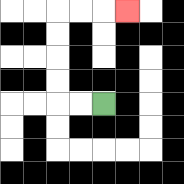{'start': '[4, 4]', 'end': '[5, 0]', 'path_directions': 'L,L,U,U,U,U,R,R,R', 'path_coordinates': '[[4, 4], [3, 4], [2, 4], [2, 3], [2, 2], [2, 1], [2, 0], [3, 0], [4, 0], [5, 0]]'}